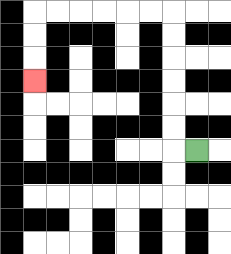{'start': '[8, 6]', 'end': '[1, 3]', 'path_directions': 'L,U,U,U,U,U,U,L,L,L,L,L,L,D,D,D', 'path_coordinates': '[[8, 6], [7, 6], [7, 5], [7, 4], [7, 3], [7, 2], [7, 1], [7, 0], [6, 0], [5, 0], [4, 0], [3, 0], [2, 0], [1, 0], [1, 1], [1, 2], [1, 3]]'}